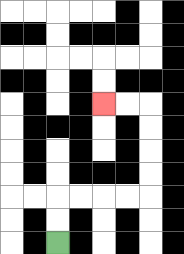{'start': '[2, 10]', 'end': '[4, 4]', 'path_directions': 'U,U,R,R,R,R,U,U,U,U,L,L', 'path_coordinates': '[[2, 10], [2, 9], [2, 8], [3, 8], [4, 8], [5, 8], [6, 8], [6, 7], [6, 6], [6, 5], [6, 4], [5, 4], [4, 4]]'}